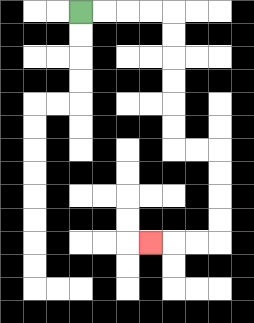{'start': '[3, 0]', 'end': '[6, 10]', 'path_directions': 'R,R,R,R,D,D,D,D,D,D,R,R,D,D,D,D,L,L,L', 'path_coordinates': '[[3, 0], [4, 0], [5, 0], [6, 0], [7, 0], [7, 1], [7, 2], [7, 3], [7, 4], [7, 5], [7, 6], [8, 6], [9, 6], [9, 7], [9, 8], [9, 9], [9, 10], [8, 10], [7, 10], [6, 10]]'}